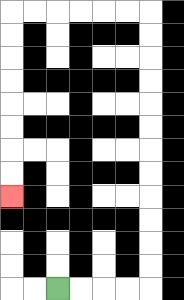{'start': '[2, 12]', 'end': '[0, 8]', 'path_directions': 'R,R,R,R,U,U,U,U,U,U,U,U,U,U,U,U,L,L,L,L,L,L,D,D,D,D,D,D,D,D', 'path_coordinates': '[[2, 12], [3, 12], [4, 12], [5, 12], [6, 12], [6, 11], [6, 10], [6, 9], [6, 8], [6, 7], [6, 6], [6, 5], [6, 4], [6, 3], [6, 2], [6, 1], [6, 0], [5, 0], [4, 0], [3, 0], [2, 0], [1, 0], [0, 0], [0, 1], [0, 2], [0, 3], [0, 4], [0, 5], [0, 6], [0, 7], [0, 8]]'}